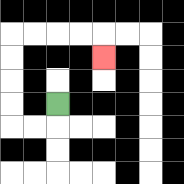{'start': '[2, 4]', 'end': '[4, 2]', 'path_directions': 'D,L,L,U,U,U,U,R,R,R,R,D', 'path_coordinates': '[[2, 4], [2, 5], [1, 5], [0, 5], [0, 4], [0, 3], [0, 2], [0, 1], [1, 1], [2, 1], [3, 1], [4, 1], [4, 2]]'}